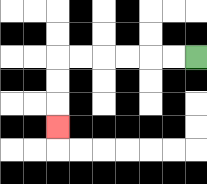{'start': '[8, 2]', 'end': '[2, 5]', 'path_directions': 'L,L,L,L,L,L,D,D,D', 'path_coordinates': '[[8, 2], [7, 2], [6, 2], [5, 2], [4, 2], [3, 2], [2, 2], [2, 3], [2, 4], [2, 5]]'}